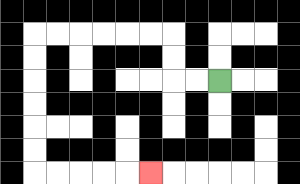{'start': '[9, 3]', 'end': '[6, 7]', 'path_directions': 'L,L,U,U,L,L,L,L,L,L,D,D,D,D,D,D,R,R,R,R,R', 'path_coordinates': '[[9, 3], [8, 3], [7, 3], [7, 2], [7, 1], [6, 1], [5, 1], [4, 1], [3, 1], [2, 1], [1, 1], [1, 2], [1, 3], [1, 4], [1, 5], [1, 6], [1, 7], [2, 7], [3, 7], [4, 7], [5, 7], [6, 7]]'}